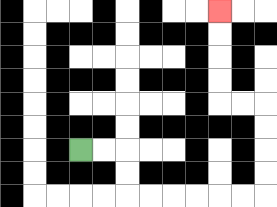{'start': '[3, 6]', 'end': '[9, 0]', 'path_directions': 'R,R,D,D,R,R,R,R,R,R,U,U,U,U,L,L,U,U,U,U', 'path_coordinates': '[[3, 6], [4, 6], [5, 6], [5, 7], [5, 8], [6, 8], [7, 8], [8, 8], [9, 8], [10, 8], [11, 8], [11, 7], [11, 6], [11, 5], [11, 4], [10, 4], [9, 4], [9, 3], [9, 2], [9, 1], [9, 0]]'}